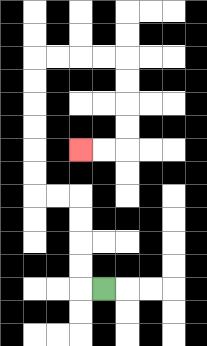{'start': '[4, 12]', 'end': '[3, 6]', 'path_directions': 'L,U,U,U,U,L,L,U,U,U,U,U,U,R,R,R,R,D,D,D,D,L,L', 'path_coordinates': '[[4, 12], [3, 12], [3, 11], [3, 10], [3, 9], [3, 8], [2, 8], [1, 8], [1, 7], [1, 6], [1, 5], [1, 4], [1, 3], [1, 2], [2, 2], [3, 2], [4, 2], [5, 2], [5, 3], [5, 4], [5, 5], [5, 6], [4, 6], [3, 6]]'}